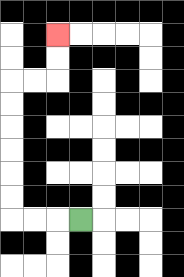{'start': '[3, 9]', 'end': '[2, 1]', 'path_directions': 'L,L,L,U,U,U,U,U,U,R,R,U,U', 'path_coordinates': '[[3, 9], [2, 9], [1, 9], [0, 9], [0, 8], [0, 7], [0, 6], [0, 5], [0, 4], [0, 3], [1, 3], [2, 3], [2, 2], [2, 1]]'}